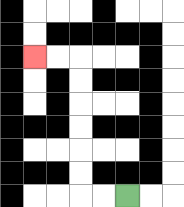{'start': '[5, 8]', 'end': '[1, 2]', 'path_directions': 'L,L,U,U,U,U,U,U,L,L', 'path_coordinates': '[[5, 8], [4, 8], [3, 8], [3, 7], [3, 6], [3, 5], [3, 4], [3, 3], [3, 2], [2, 2], [1, 2]]'}